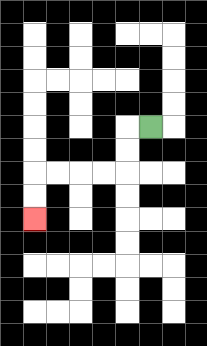{'start': '[6, 5]', 'end': '[1, 9]', 'path_directions': 'L,D,D,L,L,L,L,D,D', 'path_coordinates': '[[6, 5], [5, 5], [5, 6], [5, 7], [4, 7], [3, 7], [2, 7], [1, 7], [1, 8], [1, 9]]'}